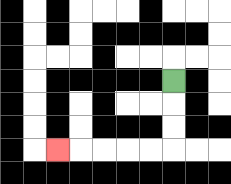{'start': '[7, 3]', 'end': '[2, 6]', 'path_directions': 'D,D,D,L,L,L,L,L', 'path_coordinates': '[[7, 3], [7, 4], [7, 5], [7, 6], [6, 6], [5, 6], [4, 6], [3, 6], [2, 6]]'}